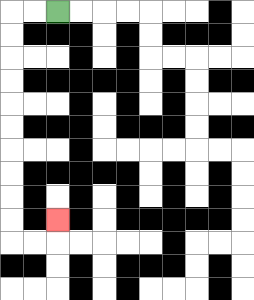{'start': '[2, 0]', 'end': '[2, 9]', 'path_directions': 'L,L,D,D,D,D,D,D,D,D,D,D,R,R,U', 'path_coordinates': '[[2, 0], [1, 0], [0, 0], [0, 1], [0, 2], [0, 3], [0, 4], [0, 5], [0, 6], [0, 7], [0, 8], [0, 9], [0, 10], [1, 10], [2, 10], [2, 9]]'}